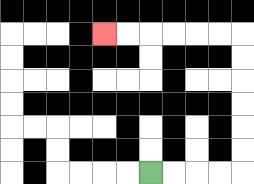{'start': '[6, 7]', 'end': '[4, 1]', 'path_directions': 'R,R,R,R,U,U,U,U,U,U,L,L,L,L,L,L', 'path_coordinates': '[[6, 7], [7, 7], [8, 7], [9, 7], [10, 7], [10, 6], [10, 5], [10, 4], [10, 3], [10, 2], [10, 1], [9, 1], [8, 1], [7, 1], [6, 1], [5, 1], [4, 1]]'}